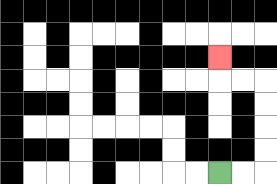{'start': '[9, 7]', 'end': '[9, 2]', 'path_directions': 'R,R,U,U,U,U,L,L,U', 'path_coordinates': '[[9, 7], [10, 7], [11, 7], [11, 6], [11, 5], [11, 4], [11, 3], [10, 3], [9, 3], [9, 2]]'}